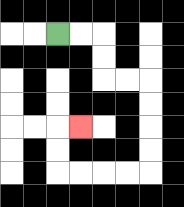{'start': '[2, 1]', 'end': '[3, 5]', 'path_directions': 'R,R,D,D,R,R,D,D,D,D,L,L,L,L,U,U,R', 'path_coordinates': '[[2, 1], [3, 1], [4, 1], [4, 2], [4, 3], [5, 3], [6, 3], [6, 4], [6, 5], [6, 6], [6, 7], [5, 7], [4, 7], [3, 7], [2, 7], [2, 6], [2, 5], [3, 5]]'}